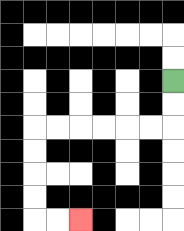{'start': '[7, 3]', 'end': '[3, 9]', 'path_directions': 'D,D,L,L,L,L,L,L,D,D,D,D,R,R', 'path_coordinates': '[[7, 3], [7, 4], [7, 5], [6, 5], [5, 5], [4, 5], [3, 5], [2, 5], [1, 5], [1, 6], [1, 7], [1, 8], [1, 9], [2, 9], [3, 9]]'}